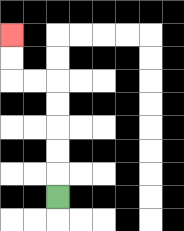{'start': '[2, 8]', 'end': '[0, 1]', 'path_directions': 'U,U,U,U,U,L,L,U,U', 'path_coordinates': '[[2, 8], [2, 7], [2, 6], [2, 5], [2, 4], [2, 3], [1, 3], [0, 3], [0, 2], [0, 1]]'}